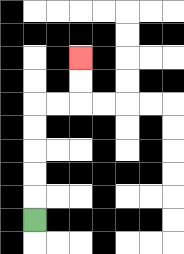{'start': '[1, 9]', 'end': '[3, 2]', 'path_directions': 'U,U,U,U,U,R,R,U,U', 'path_coordinates': '[[1, 9], [1, 8], [1, 7], [1, 6], [1, 5], [1, 4], [2, 4], [3, 4], [3, 3], [3, 2]]'}